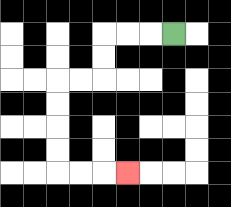{'start': '[7, 1]', 'end': '[5, 7]', 'path_directions': 'L,L,L,D,D,L,L,D,D,D,D,R,R,R', 'path_coordinates': '[[7, 1], [6, 1], [5, 1], [4, 1], [4, 2], [4, 3], [3, 3], [2, 3], [2, 4], [2, 5], [2, 6], [2, 7], [3, 7], [4, 7], [5, 7]]'}